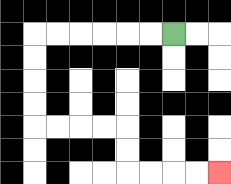{'start': '[7, 1]', 'end': '[9, 7]', 'path_directions': 'L,L,L,L,L,L,D,D,D,D,R,R,R,R,D,D,R,R,R,R', 'path_coordinates': '[[7, 1], [6, 1], [5, 1], [4, 1], [3, 1], [2, 1], [1, 1], [1, 2], [1, 3], [1, 4], [1, 5], [2, 5], [3, 5], [4, 5], [5, 5], [5, 6], [5, 7], [6, 7], [7, 7], [8, 7], [9, 7]]'}